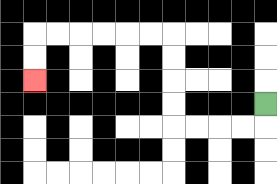{'start': '[11, 4]', 'end': '[1, 3]', 'path_directions': 'D,L,L,L,L,U,U,U,U,L,L,L,L,L,L,D,D', 'path_coordinates': '[[11, 4], [11, 5], [10, 5], [9, 5], [8, 5], [7, 5], [7, 4], [7, 3], [7, 2], [7, 1], [6, 1], [5, 1], [4, 1], [3, 1], [2, 1], [1, 1], [1, 2], [1, 3]]'}